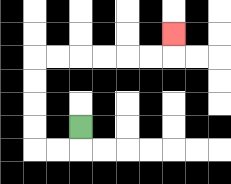{'start': '[3, 5]', 'end': '[7, 1]', 'path_directions': 'D,L,L,U,U,U,U,R,R,R,R,R,R,U', 'path_coordinates': '[[3, 5], [3, 6], [2, 6], [1, 6], [1, 5], [1, 4], [1, 3], [1, 2], [2, 2], [3, 2], [4, 2], [5, 2], [6, 2], [7, 2], [7, 1]]'}